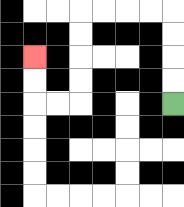{'start': '[7, 4]', 'end': '[1, 2]', 'path_directions': 'U,U,U,U,L,L,L,L,D,D,D,D,L,L,U,U', 'path_coordinates': '[[7, 4], [7, 3], [7, 2], [7, 1], [7, 0], [6, 0], [5, 0], [4, 0], [3, 0], [3, 1], [3, 2], [3, 3], [3, 4], [2, 4], [1, 4], [1, 3], [1, 2]]'}